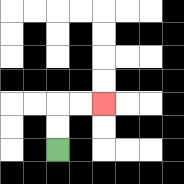{'start': '[2, 6]', 'end': '[4, 4]', 'path_directions': 'U,U,R,R', 'path_coordinates': '[[2, 6], [2, 5], [2, 4], [3, 4], [4, 4]]'}